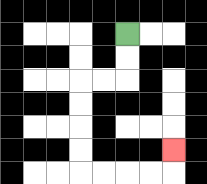{'start': '[5, 1]', 'end': '[7, 6]', 'path_directions': 'D,D,L,L,D,D,D,D,R,R,R,R,U', 'path_coordinates': '[[5, 1], [5, 2], [5, 3], [4, 3], [3, 3], [3, 4], [3, 5], [3, 6], [3, 7], [4, 7], [5, 7], [6, 7], [7, 7], [7, 6]]'}